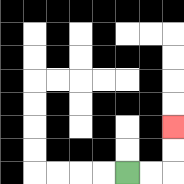{'start': '[5, 7]', 'end': '[7, 5]', 'path_directions': 'R,R,U,U', 'path_coordinates': '[[5, 7], [6, 7], [7, 7], [7, 6], [7, 5]]'}